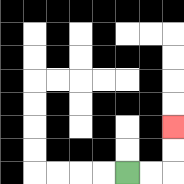{'start': '[5, 7]', 'end': '[7, 5]', 'path_directions': 'R,R,U,U', 'path_coordinates': '[[5, 7], [6, 7], [7, 7], [7, 6], [7, 5]]'}